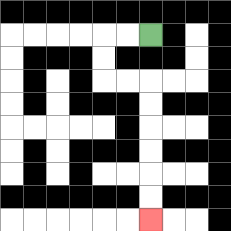{'start': '[6, 1]', 'end': '[6, 9]', 'path_directions': 'L,L,D,D,R,R,D,D,D,D,D,D', 'path_coordinates': '[[6, 1], [5, 1], [4, 1], [4, 2], [4, 3], [5, 3], [6, 3], [6, 4], [6, 5], [6, 6], [6, 7], [6, 8], [6, 9]]'}